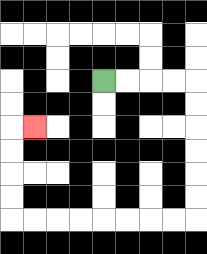{'start': '[4, 3]', 'end': '[1, 5]', 'path_directions': 'R,R,R,R,D,D,D,D,D,D,L,L,L,L,L,L,L,L,U,U,U,U,R', 'path_coordinates': '[[4, 3], [5, 3], [6, 3], [7, 3], [8, 3], [8, 4], [8, 5], [8, 6], [8, 7], [8, 8], [8, 9], [7, 9], [6, 9], [5, 9], [4, 9], [3, 9], [2, 9], [1, 9], [0, 9], [0, 8], [0, 7], [0, 6], [0, 5], [1, 5]]'}